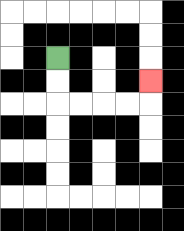{'start': '[2, 2]', 'end': '[6, 3]', 'path_directions': 'D,D,R,R,R,R,U', 'path_coordinates': '[[2, 2], [2, 3], [2, 4], [3, 4], [4, 4], [5, 4], [6, 4], [6, 3]]'}